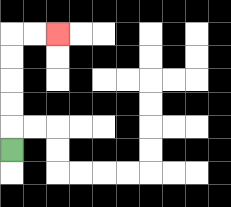{'start': '[0, 6]', 'end': '[2, 1]', 'path_directions': 'U,U,U,U,U,R,R', 'path_coordinates': '[[0, 6], [0, 5], [0, 4], [0, 3], [0, 2], [0, 1], [1, 1], [2, 1]]'}